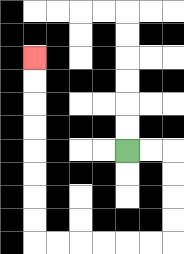{'start': '[5, 6]', 'end': '[1, 2]', 'path_directions': 'R,R,D,D,D,D,L,L,L,L,L,L,U,U,U,U,U,U,U,U', 'path_coordinates': '[[5, 6], [6, 6], [7, 6], [7, 7], [7, 8], [7, 9], [7, 10], [6, 10], [5, 10], [4, 10], [3, 10], [2, 10], [1, 10], [1, 9], [1, 8], [1, 7], [1, 6], [1, 5], [1, 4], [1, 3], [1, 2]]'}